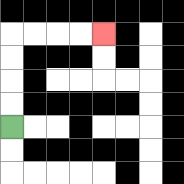{'start': '[0, 5]', 'end': '[4, 1]', 'path_directions': 'U,U,U,U,R,R,R,R', 'path_coordinates': '[[0, 5], [0, 4], [0, 3], [0, 2], [0, 1], [1, 1], [2, 1], [3, 1], [4, 1]]'}